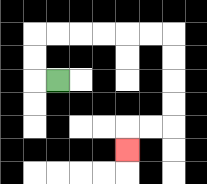{'start': '[2, 3]', 'end': '[5, 6]', 'path_directions': 'L,U,U,R,R,R,R,R,R,D,D,D,D,L,L,D', 'path_coordinates': '[[2, 3], [1, 3], [1, 2], [1, 1], [2, 1], [3, 1], [4, 1], [5, 1], [6, 1], [7, 1], [7, 2], [7, 3], [7, 4], [7, 5], [6, 5], [5, 5], [5, 6]]'}